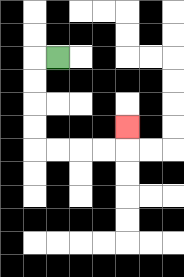{'start': '[2, 2]', 'end': '[5, 5]', 'path_directions': 'L,D,D,D,D,R,R,R,R,U', 'path_coordinates': '[[2, 2], [1, 2], [1, 3], [1, 4], [1, 5], [1, 6], [2, 6], [3, 6], [4, 6], [5, 6], [5, 5]]'}